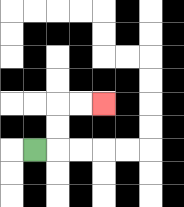{'start': '[1, 6]', 'end': '[4, 4]', 'path_directions': 'R,U,U,R,R', 'path_coordinates': '[[1, 6], [2, 6], [2, 5], [2, 4], [3, 4], [4, 4]]'}